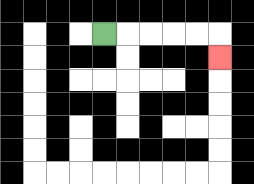{'start': '[4, 1]', 'end': '[9, 2]', 'path_directions': 'R,R,R,R,R,D', 'path_coordinates': '[[4, 1], [5, 1], [6, 1], [7, 1], [8, 1], [9, 1], [9, 2]]'}